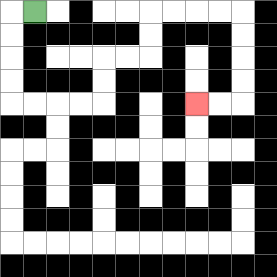{'start': '[1, 0]', 'end': '[8, 4]', 'path_directions': 'L,D,D,D,D,R,R,R,R,U,U,R,R,U,U,R,R,R,R,D,D,D,D,L,L', 'path_coordinates': '[[1, 0], [0, 0], [0, 1], [0, 2], [0, 3], [0, 4], [1, 4], [2, 4], [3, 4], [4, 4], [4, 3], [4, 2], [5, 2], [6, 2], [6, 1], [6, 0], [7, 0], [8, 0], [9, 0], [10, 0], [10, 1], [10, 2], [10, 3], [10, 4], [9, 4], [8, 4]]'}